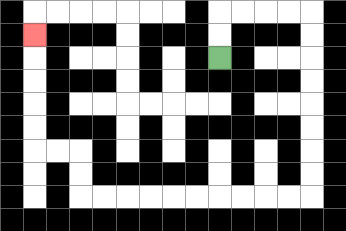{'start': '[9, 2]', 'end': '[1, 1]', 'path_directions': 'U,U,R,R,R,R,D,D,D,D,D,D,D,D,L,L,L,L,L,L,L,L,L,L,U,U,L,L,U,U,U,U,U', 'path_coordinates': '[[9, 2], [9, 1], [9, 0], [10, 0], [11, 0], [12, 0], [13, 0], [13, 1], [13, 2], [13, 3], [13, 4], [13, 5], [13, 6], [13, 7], [13, 8], [12, 8], [11, 8], [10, 8], [9, 8], [8, 8], [7, 8], [6, 8], [5, 8], [4, 8], [3, 8], [3, 7], [3, 6], [2, 6], [1, 6], [1, 5], [1, 4], [1, 3], [1, 2], [1, 1]]'}